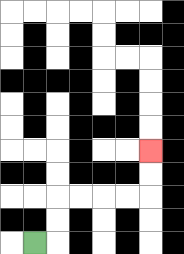{'start': '[1, 10]', 'end': '[6, 6]', 'path_directions': 'R,U,U,R,R,R,R,U,U', 'path_coordinates': '[[1, 10], [2, 10], [2, 9], [2, 8], [3, 8], [4, 8], [5, 8], [6, 8], [6, 7], [6, 6]]'}